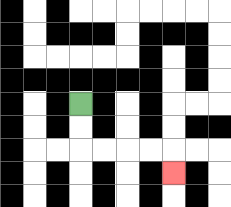{'start': '[3, 4]', 'end': '[7, 7]', 'path_directions': 'D,D,R,R,R,R,D', 'path_coordinates': '[[3, 4], [3, 5], [3, 6], [4, 6], [5, 6], [6, 6], [7, 6], [7, 7]]'}